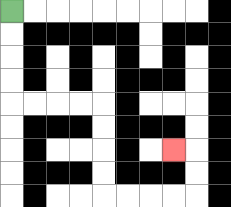{'start': '[0, 0]', 'end': '[7, 6]', 'path_directions': 'D,D,D,D,R,R,R,R,D,D,D,D,R,R,R,R,U,U,L', 'path_coordinates': '[[0, 0], [0, 1], [0, 2], [0, 3], [0, 4], [1, 4], [2, 4], [3, 4], [4, 4], [4, 5], [4, 6], [4, 7], [4, 8], [5, 8], [6, 8], [7, 8], [8, 8], [8, 7], [8, 6], [7, 6]]'}